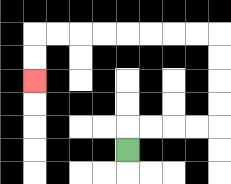{'start': '[5, 6]', 'end': '[1, 3]', 'path_directions': 'U,R,R,R,R,U,U,U,U,L,L,L,L,L,L,L,L,D,D', 'path_coordinates': '[[5, 6], [5, 5], [6, 5], [7, 5], [8, 5], [9, 5], [9, 4], [9, 3], [9, 2], [9, 1], [8, 1], [7, 1], [6, 1], [5, 1], [4, 1], [3, 1], [2, 1], [1, 1], [1, 2], [1, 3]]'}